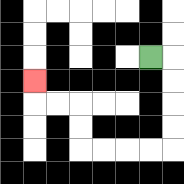{'start': '[6, 2]', 'end': '[1, 3]', 'path_directions': 'R,D,D,D,D,L,L,L,L,U,U,L,L,U', 'path_coordinates': '[[6, 2], [7, 2], [7, 3], [7, 4], [7, 5], [7, 6], [6, 6], [5, 6], [4, 6], [3, 6], [3, 5], [3, 4], [2, 4], [1, 4], [1, 3]]'}